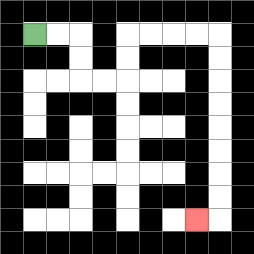{'start': '[1, 1]', 'end': '[8, 9]', 'path_directions': 'R,R,D,D,R,R,U,U,R,R,R,R,D,D,D,D,D,D,D,D,L', 'path_coordinates': '[[1, 1], [2, 1], [3, 1], [3, 2], [3, 3], [4, 3], [5, 3], [5, 2], [5, 1], [6, 1], [7, 1], [8, 1], [9, 1], [9, 2], [9, 3], [9, 4], [9, 5], [9, 6], [9, 7], [9, 8], [9, 9], [8, 9]]'}